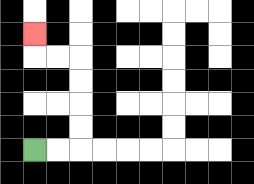{'start': '[1, 6]', 'end': '[1, 1]', 'path_directions': 'R,R,U,U,U,U,L,L,U', 'path_coordinates': '[[1, 6], [2, 6], [3, 6], [3, 5], [3, 4], [3, 3], [3, 2], [2, 2], [1, 2], [1, 1]]'}